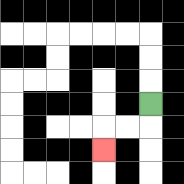{'start': '[6, 4]', 'end': '[4, 6]', 'path_directions': 'D,L,L,D', 'path_coordinates': '[[6, 4], [6, 5], [5, 5], [4, 5], [4, 6]]'}